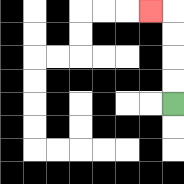{'start': '[7, 4]', 'end': '[6, 0]', 'path_directions': 'U,U,U,U,L', 'path_coordinates': '[[7, 4], [7, 3], [7, 2], [7, 1], [7, 0], [6, 0]]'}